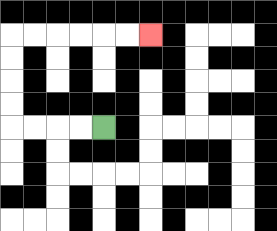{'start': '[4, 5]', 'end': '[6, 1]', 'path_directions': 'L,L,L,L,U,U,U,U,R,R,R,R,R,R', 'path_coordinates': '[[4, 5], [3, 5], [2, 5], [1, 5], [0, 5], [0, 4], [0, 3], [0, 2], [0, 1], [1, 1], [2, 1], [3, 1], [4, 1], [5, 1], [6, 1]]'}